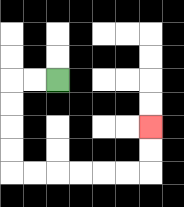{'start': '[2, 3]', 'end': '[6, 5]', 'path_directions': 'L,L,D,D,D,D,R,R,R,R,R,R,U,U', 'path_coordinates': '[[2, 3], [1, 3], [0, 3], [0, 4], [0, 5], [0, 6], [0, 7], [1, 7], [2, 7], [3, 7], [4, 7], [5, 7], [6, 7], [6, 6], [6, 5]]'}